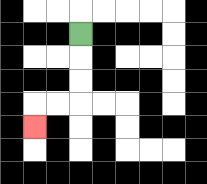{'start': '[3, 1]', 'end': '[1, 5]', 'path_directions': 'D,D,D,L,L,D', 'path_coordinates': '[[3, 1], [3, 2], [3, 3], [3, 4], [2, 4], [1, 4], [1, 5]]'}